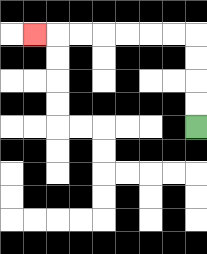{'start': '[8, 5]', 'end': '[1, 1]', 'path_directions': 'U,U,U,U,L,L,L,L,L,L,L', 'path_coordinates': '[[8, 5], [8, 4], [8, 3], [8, 2], [8, 1], [7, 1], [6, 1], [5, 1], [4, 1], [3, 1], [2, 1], [1, 1]]'}